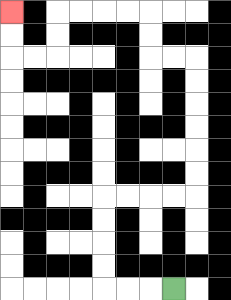{'start': '[7, 12]', 'end': '[0, 0]', 'path_directions': 'L,L,L,U,U,U,U,R,R,R,R,U,U,U,U,U,U,L,L,U,U,L,L,L,L,D,D,L,L,U,U', 'path_coordinates': '[[7, 12], [6, 12], [5, 12], [4, 12], [4, 11], [4, 10], [4, 9], [4, 8], [5, 8], [6, 8], [7, 8], [8, 8], [8, 7], [8, 6], [8, 5], [8, 4], [8, 3], [8, 2], [7, 2], [6, 2], [6, 1], [6, 0], [5, 0], [4, 0], [3, 0], [2, 0], [2, 1], [2, 2], [1, 2], [0, 2], [0, 1], [0, 0]]'}